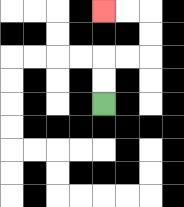{'start': '[4, 4]', 'end': '[4, 0]', 'path_directions': 'U,U,R,R,U,U,L,L', 'path_coordinates': '[[4, 4], [4, 3], [4, 2], [5, 2], [6, 2], [6, 1], [6, 0], [5, 0], [4, 0]]'}